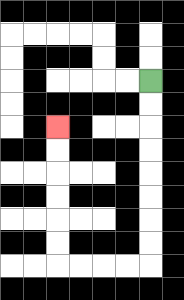{'start': '[6, 3]', 'end': '[2, 5]', 'path_directions': 'D,D,D,D,D,D,D,D,L,L,L,L,U,U,U,U,U,U', 'path_coordinates': '[[6, 3], [6, 4], [6, 5], [6, 6], [6, 7], [6, 8], [6, 9], [6, 10], [6, 11], [5, 11], [4, 11], [3, 11], [2, 11], [2, 10], [2, 9], [2, 8], [2, 7], [2, 6], [2, 5]]'}